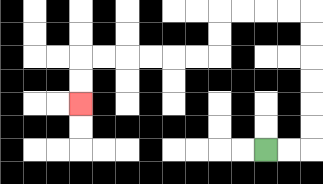{'start': '[11, 6]', 'end': '[3, 4]', 'path_directions': 'R,R,U,U,U,U,U,U,L,L,L,L,D,D,L,L,L,L,L,L,D,D', 'path_coordinates': '[[11, 6], [12, 6], [13, 6], [13, 5], [13, 4], [13, 3], [13, 2], [13, 1], [13, 0], [12, 0], [11, 0], [10, 0], [9, 0], [9, 1], [9, 2], [8, 2], [7, 2], [6, 2], [5, 2], [4, 2], [3, 2], [3, 3], [3, 4]]'}